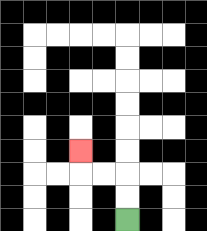{'start': '[5, 9]', 'end': '[3, 6]', 'path_directions': 'U,U,L,L,U', 'path_coordinates': '[[5, 9], [5, 8], [5, 7], [4, 7], [3, 7], [3, 6]]'}